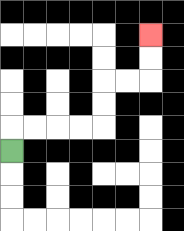{'start': '[0, 6]', 'end': '[6, 1]', 'path_directions': 'U,R,R,R,R,U,U,R,R,U,U', 'path_coordinates': '[[0, 6], [0, 5], [1, 5], [2, 5], [3, 5], [4, 5], [4, 4], [4, 3], [5, 3], [6, 3], [6, 2], [6, 1]]'}